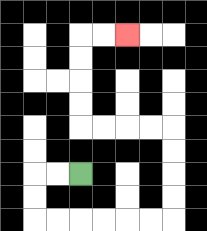{'start': '[3, 7]', 'end': '[5, 1]', 'path_directions': 'L,L,D,D,R,R,R,R,R,R,U,U,U,U,L,L,L,L,U,U,U,U,R,R', 'path_coordinates': '[[3, 7], [2, 7], [1, 7], [1, 8], [1, 9], [2, 9], [3, 9], [4, 9], [5, 9], [6, 9], [7, 9], [7, 8], [7, 7], [7, 6], [7, 5], [6, 5], [5, 5], [4, 5], [3, 5], [3, 4], [3, 3], [3, 2], [3, 1], [4, 1], [5, 1]]'}